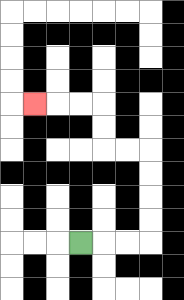{'start': '[3, 10]', 'end': '[1, 4]', 'path_directions': 'R,R,R,U,U,U,U,L,L,U,U,L,L,L', 'path_coordinates': '[[3, 10], [4, 10], [5, 10], [6, 10], [6, 9], [6, 8], [6, 7], [6, 6], [5, 6], [4, 6], [4, 5], [4, 4], [3, 4], [2, 4], [1, 4]]'}